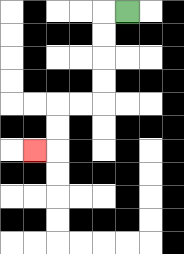{'start': '[5, 0]', 'end': '[1, 6]', 'path_directions': 'L,D,D,D,D,L,L,D,D,L', 'path_coordinates': '[[5, 0], [4, 0], [4, 1], [4, 2], [4, 3], [4, 4], [3, 4], [2, 4], [2, 5], [2, 6], [1, 6]]'}